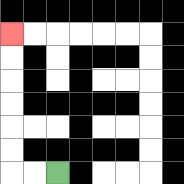{'start': '[2, 7]', 'end': '[0, 1]', 'path_directions': 'L,L,U,U,U,U,U,U', 'path_coordinates': '[[2, 7], [1, 7], [0, 7], [0, 6], [0, 5], [0, 4], [0, 3], [0, 2], [0, 1]]'}